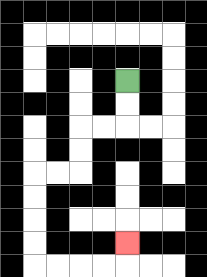{'start': '[5, 3]', 'end': '[5, 10]', 'path_directions': 'D,D,L,L,D,D,L,L,D,D,D,D,R,R,R,R,U', 'path_coordinates': '[[5, 3], [5, 4], [5, 5], [4, 5], [3, 5], [3, 6], [3, 7], [2, 7], [1, 7], [1, 8], [1, 9], [1, 10], [1, 11], [2, 11], [3, 11], [4, 11], [5, 11], [5, 10]]'}